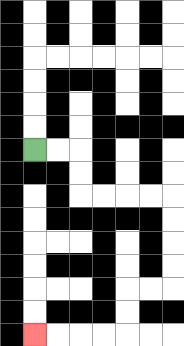{'start': '[1, 6]', 'end': '[1, 14]', 'path_directions': 'R,R,D,D,R,R,R,R,D,D,D,D,L,L,D,D,L,L,L,L', 'path_coordinates': '[[1, 6], [2, 6], [3, 6], [3, 7], [3, 8], [4, 8], [5, 8], [6, 8], [7, 8], [7, 9], [7, 10], [7, 11], [7, 12], [6, 12], [5, 12], [5, 13], [5, 14], [4, 14], [3, 14], [2, 14], [1, 14]]'}